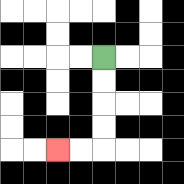{'start': '[4, 2]', 'end': '[2, 6]', 'path_directions': 'D,D,D,D,L,L', 'path_coordinates': '[[4, 2], [4, 3], [4, 4], [4, 5], [4, 6], [3, 6], [2, 6]]'}